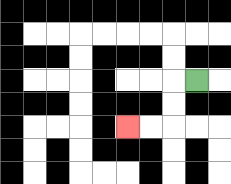{'start': '[8, 3]', 'end': '[5, 5]', 'path_directions': 'L,D,D,L,L', 'path_coordinates': '[[8, 3], [7, 3], [7, 4], [7, 5], [6, 5], [5, 5]]'}